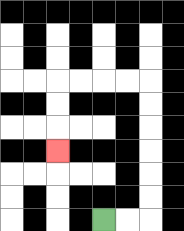{'start': '[4, 9]', 'end': '[2, 6]', 'path_directions': 'R,R,U,U,U,U,U,U,L,L,L,L,D,D,D', 'path_coordinates': '[[4, 9], [5, 9], [6, 9], [6, 8], [6, 7], [6, 6], [6, 5], [6, 4], [6, 3], [5, 3], [4, 3], [3, 3], [2, 3], [2, 4], [2, 5], [2, 6]]'}